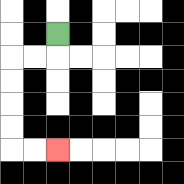{'start': '[2, 1]', 'end': '[2, 6]', 'path_directions': 'D,L,L,D,D,D,D,R,R', 'path_coordinates': '[[2, 1], [2, 2], [1, 2], [0, 2], [0, 3], [0, 4], [0, 5], [0, 6], [1, 6], [2, 6]]'}